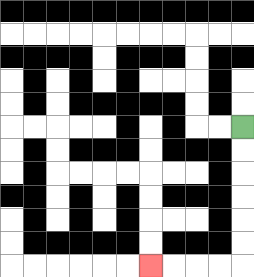{'start': '[10, 5]', 'end': '[6, 11]', 'path_directions': 'D,D,D,D,D,D,L,L,L,L', 'path_coordinates': '[[10, 5], [10, 6], [10, 7], [10, 8], [10, 9], [10, 10], [10, 11], [9, 11], [8, 11], [7, 11], [6, 11]]'}